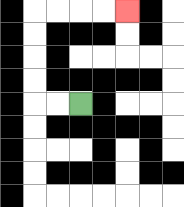{'start': '[3, 4]', 'end': '[5, 0]', 'path_directions': 'L,L,U,U,U,U,R,R,R,R', 'path_coordinates': '[[3, 4], [2, 4], [1, 4], [1, 3], [1, 2], [1, 1], [1, 0], [2, 0], [3, 0], [4, 0], [5, 0]]'}